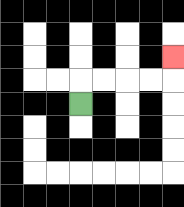{'start': '[3, 4]', 'end': '[7, 2]', 'path_directions': 'U,R,R,R,R,U', 'path_coordinates': '[[3, 4], [3, 3], [4, 3], [5, 3], [6, 3], [7, 3], [7, 2]]'}